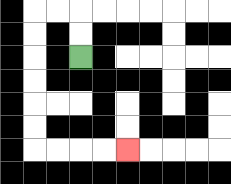{'start': '[3, 2]', 'end': '[5, 6]', 'path_directions': 'U,U,L,L,D,D,D,D,D,D,R,R,R,R', 'path_coordinates': '[[3, 2], [3, 1], [3, 0], [2, 0], [1, 0], [1, 1], [1, 2], [1, 3], [1, 4], [1, 5], [1, 6], [2, 6], [3, 6], [4, 6], [5, 6]]'}